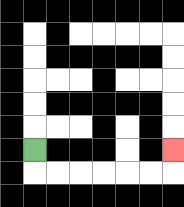{'start': '[1, 6]', 'end': '[7, 6]', 'path_directions': 'D,R,R,R,R,R,R,U', 'path_coordinates': '[[1, 6], [1, 7], [2, 7], [3, 7], [4, 7], [5, 7], [6, 7], [7, 7], [7, 6]]'}